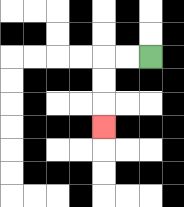{'start': '[6, 2]', 'end': '[4, 5]', 'path_directions': 'L,L,D,D,D', 'path_coordinates': '[[6, 2], [5, 2], [4, 2], [4, 3], [4, 4], [4, 5]]'}